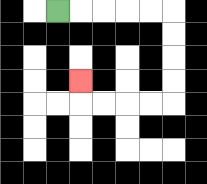{'start': '[2, 0]', 'end': '[3, 3]', 'path_directions': 'R,R,R,R,R,D,D,D,D,L,L,L,L,U', 'path_coordinates': '[[2, 0], [3, 0], [4, 0], [5, 0], [6, 0], [7, 0], [7, 1], [7, 2], [7, 3], [7, 4], [6, 4], [5, 4], [4, 4], [3, 4], [3, 3]]'}